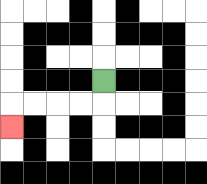{'start': '[4, 3]', 'end': '[0, 5]', 'path_directions': 'D,L,L,L,L,D', 'path_coordinates': '[[4, 3], [4, 4], [3, 4], [2, 4], [1, 4], [0, 4], [0, 5]]'}